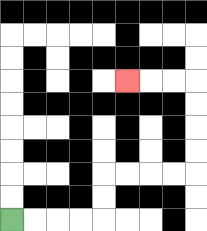{'start': '[0, 9]', 'end': '[5, 3]', 'path_directions': 'R,R,R,R,U,U,R,R,R,R,U,U,U,U,L,L,L', 'path_coordinates': '[[0, 9], [1, 9], [2, 9], [3, 9], [4, 9], [4, 8], [4, 7], [5, 7], [6, 7], [7, 7], [8, 7], [8, 6], [8, 5], [8, 4], [8, 3], [7, 3], [6, 3], [5, 3]]'}